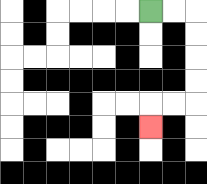{'start': '[6, 0]', 'end': '[6, 5]', 'path_directions': 'R,R,D,D,D,D,L,L,D', 'path_coordinates': '[[6, 0], [7, 0], [8, 0], [8, 1], [8, 2], [8, 3], [8, 4], [7, 4], [6, 4], [6, 5]]'}